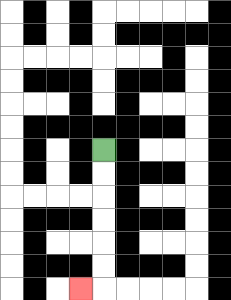{'start': '[4, 6]', 'end': '[3, 12]', 'path_directions': 'D,D,D,D,D,D,L', 'path_coordinates': '[[4, 6], [4, 7], [4, 8], [4, 9], [4, 10], [4, 11], [4, 12], [3, 12]]'}